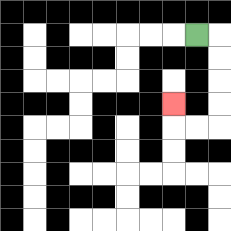{'start': '[8, 1]', 'end': '[7, 4]', 'path_directions': 'R,D,D,D,D,L,L,U', 'path_coordinates': '[[8, 1], [9, 1], [9, 2], [9, 3], [9, 4], [9, 5], [8, 5], [7, 5], [7, 4]]'}